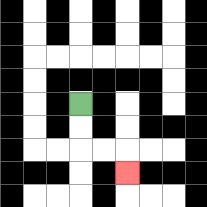{'start': '[3, 4]', 'end': '[5, 7]', 'path_directions': 'D,D,R,R,D', 'path_coordinates': '[[3, 4], [3, 5], [3, 6], [4, 6], [5, 6], [5, 7]]'}